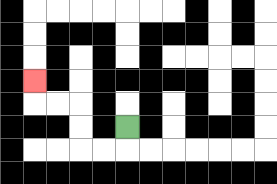{'start': '[5, 5]', 'end': '[1, 3]', 'path_directions': 'D,L,L,U,U,L,L,U', 'path_coordinates': '[[5, 5], [5, 6], [4, 6], [3, 6], [3, 5], [3, 4], [2, 4], [1, 4], [1, 3]]'}